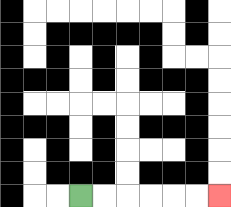{'start': '[3, 8]', 'end': '[9, 8]', 'path_directions': 'R,R,R,R,R,R', 'path_coordinates': '[[3, 8], [4, 8], [5, 8], [6, 8], [7, 8], [8, 8], [9, 8]]'}